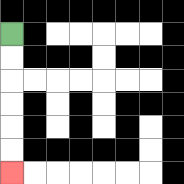{'start': '[0, 1]', 'end': '[0, 7]', 'path_directions': 'D,D,D,D,D,D', 'path_coordinates': '[[0, 1], [0, 2], [0, 3], [0, 4], [0, 5], [0, 6], [0, 7]]'}